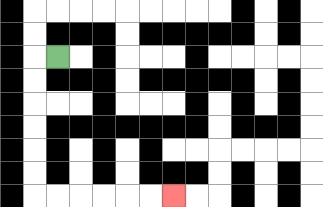{'start': '[2, 2]', 'end': '[7, 8]', 'path_directions': 'L,D,D,D,D,D,D,R,R,R,R,R,R', 'path_coordinates': '[[2, 2], [1, 2], [1, 3], [1, 4], [1, 5], [1, 6], [1, 7], [1, 8], [2, 8], [3, 8], [4, 8], [5, 8], [6, 8], [7, 8]]'}